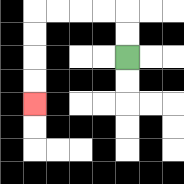{'start': '[5, 2]', 'end': '[1, 4]', 'path_directions': 'U,U,L,L,L,L,D,D,D,D', 'path_coordinates': '[[5, 2], [5, 1], [5, 0], [4, 0], [3, 0], [2, 0], [1, 0], [1, 1], [1, 2], [1, 3], [1, 4]]'}